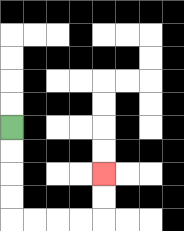{'start': '[0, 5]', 'end': '[4, 7]', 'path_directions': 'D,D,D,D,R,R,R,R,U,U', 'path_coordinates': '[[0, 5], [0, 6], [0, 7], [0, 8], [0, 9], [1, 9], [2, 9], [3, 9], [4, 9], [4, 8], [4, 7]]'}